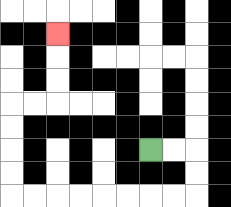{'start': '[6, 6]', 'end': '[2, 1]', 'path_directions': 'R,R,D,D,L,L,L,L,L,L,L,L,U,U,U,U,R,R,U,U,U', 'path_coordinates': '[[6, 6], [7, 6], [8, 6], [8, 7], [8, 8], [7, 8], [6, 8], [5, 8], [4, 8], [3, 8], [2, 8], [1, 8], [0, 8], [0, 7], [0, 6], [0, 5], [0, 4], [1, 4], [2, 4], [2, 3], [2, 2], [2, 1]]'}